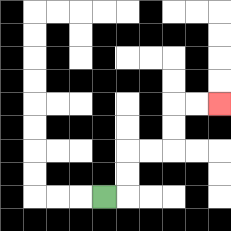{'start': '[4, 8]', 'end': '[9, 4]', 'path_directions': 'R,U,U,R,R,U,U,R,R', 'path_coordinates': '[[4, 8], [5, 8], [5, 7], [5, 6], [6, 6], [7, 6], [7, 5], [7, 4], [8, 4], [9, 4]]'}